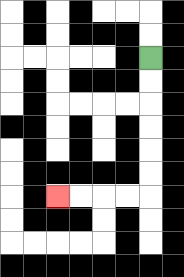{'start': '[6, 2]', 'end': '[2, 8]', 'path_directions': 'D,D,D,D,D,D,L,L,L,L', 'path_coordinates': '[[6, 2], [6, 3], [6, 4], [6, 5], [6, 6], [6, 7], [6, 8], [5, 8], [4, 8], [3, 8], [2, 8]]'}